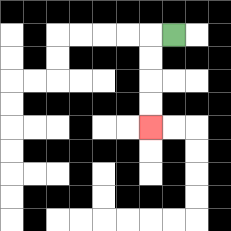{'start': '[7, 1]', 'end': '[6, 5]', 'path_directions': 'L,D,D,D,D', 'path_coordinates': '[[7, 1], [6, 1], [6, 2], [6, 3], [6, 4], [6, 5]]'}